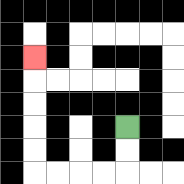{'start': '[5, 5]', 'end': '[1, 2]', 'path_directions': 'D,D,L,L,L,L,U,U,U,U,U', 'path_coordinates': '[[5, 5], [5, 6], [5, 7], [4, 7], [3, 7], [2, 7], [1, 7], [1, 6], [1, 5], [1, 4], [1, 3], [1, 2]]'}